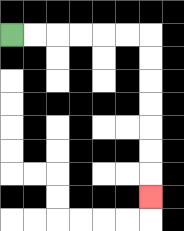{'start': '[0, 1]', 'end': '[6, 8]', 'path_directions': 'R,R,R,R,R,R,D,D,D,D,D,D,D', 'path_coordinates': '[[0, 1], [1, 1], [2, 1], [3, 1], [4, 1], [5, 1], [6, 1], [6, 2], [6, 3], [6, 4], [6, 5], [6, 6], [6, 7], [6, 8]]'}